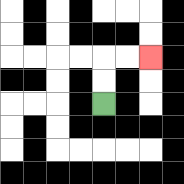{'start': '[4, 4]', 'end': '[6, 2]', 'path_directions': 'U,U,R,R', 'path_coordinates': '[[4, 4], [4, 3], [4, 2], [5, 2], [6, 2]]'}